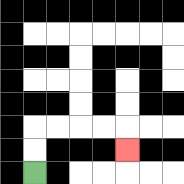{'start': '[1, 7]', 'end': '[5, 6]', 'path_directions': 'U,U,R,R,R,R,D', 'path_coordinates': '[[1, 7], [1, 6], [1, 5], [2, 5], [3, 5], [4, 5], [5, 5], [5, 6]]'}